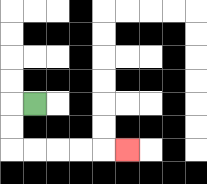{'start': '[1, 4]', 'end': '[5, 6]', 'path_directions': 'L,D,D,R,R,R,R,R', 'path_coordinates': '[[1, 4], [0, 4], [0, 5], [0, 6], [1, 6], [2, 6], [3, 6], [4, 6], [5, 6]]'}